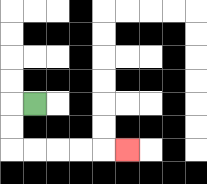{'start': '[1, 4]', 'end': '[5, 6]', 'path_directions': 'L,D,D,R,R,R,R,R', 'path_coordinates': '[[1, 4], [0, 4], [0, 5], [0, 6], [1, 6], [2, 6], [3, 6], [4, 6], [5, 6]]'}